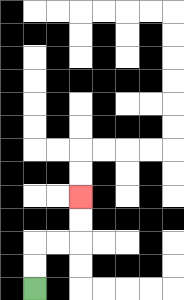{'start': '[1, 12]', 'end': '[3, 8]', 'path_directions': 'U,U,R,R,U,U', 'path_coordinates': '[[1, 12], [1, 11], [1, 10], [2, 10], [3, 10], [3, 9], [3, 8]]'}